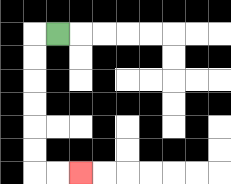{'start': '[2, 1]', 'end': '[3, 7]', 'path_directions': 'L,D,D,D,D,D,D,R,R', 'path_coordinates': '[[2, 1], [1, 1], [1, 2], [1, 3], [1, 4], [1, 5], [1, 6], [1, 7], [2, 7], [3, 7]]'}